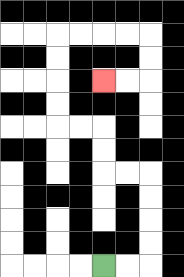{'start': '[4, 11]', 'end': '[4, 3]', 'path_directions': 'R,R,U,U,U,U,L,L,U,U,L,L,U,U,U,U,R,R,R,R,D,D,L,L', 'path_coordinates': '[[4, 11], [5, 11], [6, 11], [6, 10], [6, 9], [6, 8], [6, 7], [5, 7], [4, 7], [4, 6], [4, 5], [3, 5], [2, 5], [2, 4], [2, 3], [2, 2], [2, 1], [3, 1], [4, 1], [5, 1], [6, 1], [6, 2], [6, 3], [5, 3], [4, 3]]'}